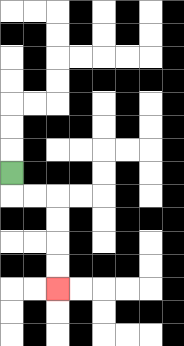{'start': '[0, 7]', 'end': '[2, 12]', 'path_directions': 'D,R,R,D,D,D,D', 'path_coordinates': '[[0, 7], [0, 8], [1, 8], [2, 8], [2, 9], [2, 10], [2, 11], [2, 12]]'}